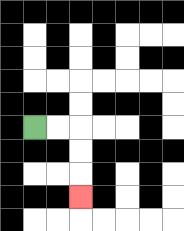{'start': '[1, 5]', 'end': '[3, 8]', 'path_directions': 'R,R,D,D,D', 'path_coordinates': '[[1, 5], [2, 5], [3, 5], [3, 6], [3, 7], [3, 8]]'}